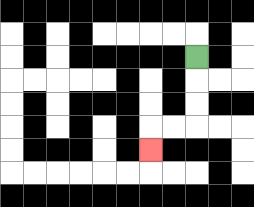{'start': '[8, 2]', 'end': '[6, 6]', 'path_directions': 'D,D,D,L,L,D', 'path_coordinates': '[[8, 2], [8, 3], [8, 4], [8, 5], [7, 5], [6, 5], [6, 6]]'}